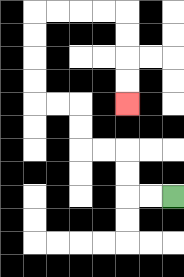{'start': '[7, 8]', 'end': '[5, 4]', 'path_directions': 'L,L,U,U,L,L,U,U,L,L,U,U,U,U,R,R,R,R,D,D,D,D', 'path_coordinates': '[[7, 8], [6, 8], [5, 8], [5, 7], [5, 6], [4, 6], [3, 6], [3, 5], [3, 4], [2, 4], [1, 4], [1, 3], [1, 2], [1, 1], [1, 0], [2, 0], [3, 0], [4, 0], [5, 0], [5, 1], [5, 2], [5, 3], [5, 4]]'}